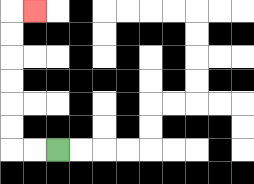{'start': '[2, 6]', 'end': '[1, 0]', 'path_directions': 'L,L,U,U,U,U,U,U,R', 'path_coordinates': '[[2, 6], [1, 6], [0, 6], [0, 5], [0, 4], [0, 3], [0, 2], [0, 1], [0, 0], [1, 0]]'}